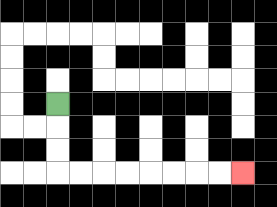{'start': '[2, 4]', 'end': '[10, 7]', 'path_directions': 'D,D,D,R,R,R,R,R,R,R,R', 'path_coordinates': '[[2, 4], [2, 5], [2, 6], [2, 7], [3, 7], [4, 7], [5, 7], [6, 7], [7, 7], [8, 7], [9, 7], [10, 7]]'}